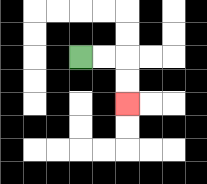{'start': '[3, 2]', 'end': '[5, 4]', 'path_directions': 'R,R,D,D', 'path_coordinates': '[[3, 2], [4, 2], [5, 2], [5, 3], [5, 4]]'}